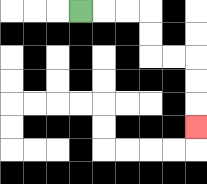{'start': '[3, 0]', 'end': '[8, 5]', 'path_directions': 'R,R,R,D,D,R,R,D,D,D', 'path_coordinates': '[[3, 0], [4, 0], [5, 0], [6, 0], [6, 1], [6, 2], [7, 2], [8, 2], [8, 3], [8, 4], [8, 5]]'}